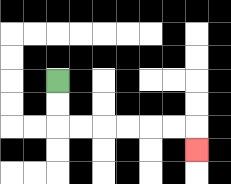{'start': '[2, 3]', 'end': '[8, 6]', 'path_directions': 'D,D,R,R,R,R,R,R,D', 'path_coordinates': '[[2, 3], [2, 4], [2, 5], [3, 5], [4, 5], [5, 5], [6, 5], [7, 5], [8, 5], [8, 6]]'}